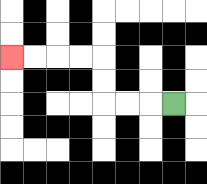{'start': '[7, 4]', 'end': '[0, 2]', 'path_directions': 'L,L,L,U,U,L,L,L,L', 'path_coordinates': '[[7, 4], [6, 4], [5, 4], [4, 4], [4, 3], [4, 2], [3, 2], [2, 2], [1, 2], [0, 2]]'}